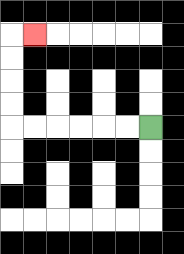{'start': '[6, 5]', 'end': '[1, 1]', 'path_directions': 'L,L,L,L,L,L,U,U,U,U,R', 'path_coordinates': '[[6, 5], [5, 5], [4, 5], [3, 5], [2, 5], [1, 5], [0, 5], [0, 4], [0, 3], [0, 2], [0, 1], [1, 1]]'}